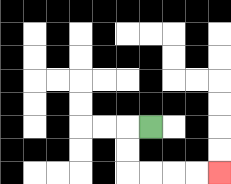{'start': '[6, 5]', 'end': '[9, 7]', 'path_directions': 'L,D,D,R,R,R,R', 'path_coordinates': '[[6, 5], [5, 5], [5, 6], [5, 7], [6, 7], [7, 7], [8, 7], [9, 7]]'}